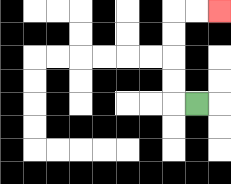{'start': '[8, 4]', 'end': '[9, 0]', 'path_directions': 'L,U,U,U,U,R,R', 'path_coordinates': '[[8, 4], [7, 4], [7, 3], [7, 2], [7, 1], [7, 0], [8, 0], [9, 0]]'}